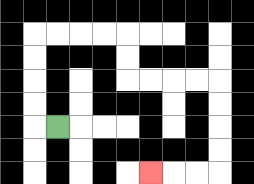{'start': '[2, 5]', 'end': '[6, 7]', 'path_directions': 'L,U,U,U,U,R,R,R,R,D,D,R,R,R,R,D,D,D,D,L,L,L', 'path_coordinates': '[[2, 5], [1, 5], [1, 4], [1, 3], [1, 2], [1, 1], [2, 1], [3, 1], [4, 1], [5, 1], [5, 2], [5, 3], [6, 3], [7, 3], [8, 3], [9, 3], [9, 4], [9, 5], [9, 6], [9, 7], [8, 7], [7, 7], [6, 7]]'}